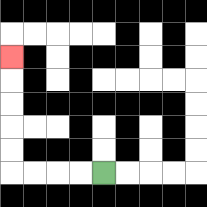{'start': '[4, 7]', 'end': '[0, 2]', 'path_directions': 'L,L,L,L,U,U,U,U,U', 'path_coordinates': '[[4, 7], [3, 7], [2, 7], [1, 7], [0, 7], [0, 6], [0, 5], [0, 4], [0, 3], [0, 2]]'}